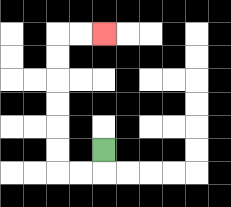{'start': '[4, 6]', 'end': '[4, 1]', 'path_directions': 'D,L,L,U,U,U,U,U,U,R,R', 'path_coordinates': '[[4, 6], [4, 7], [3, 7], [2, 7], [2, 6], [2, 5], [2, 4], [2, 3], [2, 2], [2, 1], [3, 1], [4, 1]]'}